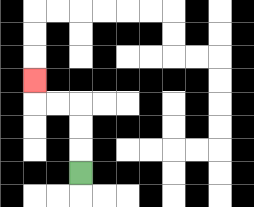{'start': '[3, 7]', 'end': '[1, 3]', 'path_directions': 'U,U,U,L,L,U', 'path_coordinates': '[[3, 7], [3, 6], [3, 5], [3, 4], [2, 4], [1, 4], [1, 3]]'}